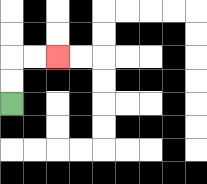{'start': '[0, 4]', 'end': '[2, 2]', 'path_directions': 'U,U,R,R', 'path_coordinates': '[[0, 4], [0, 3], [0, 2], [1, 2], [2, 2]]'}